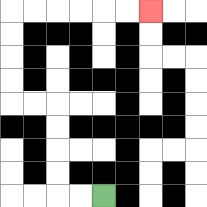{'start': '[4, 8]', 'end': '[6, 0]', 'path_directions': 'L,L,U,U,U,U,L,L,U,U,U,U,R,R,R,R,R,R', 'path_coordinates': '[[4, 8], [3, 8], [2, 8], [2, 7], [2, 6], [2, 5], [2, 4], [1, 4], [0, 4], [0, 3], [0, 2], [0, 1], [0, 0], [1, 0], [2, 0], [3, 0], [4, 0], [5, 0], [6, 0]]'}